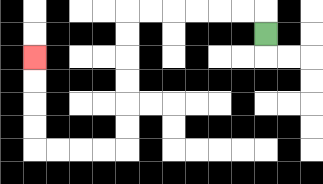{'start': '[11, 1]', 'end': '[1, 2]', 'path_directions': 'U,L,L,L,L,L,L,D,D,D,D,D,D,L,L,L,L,U,U,U,U', 'path_coordinates': '[[11, 1], [11, 0], [10, 0], [9, 0], [8, 0], [7, 0], [6, 0], [5, 0], [5, 1], [5, 2], [5, 3], [5, 4], [5, 5], [5, 6], [4, 6], [3, 6], [2, 6], [1, 6], [1, 5], [1, 4], [1, 3], [1, 2]]'}